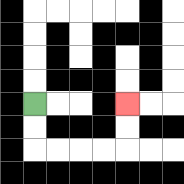{'start': '[1, 4]', 'end': '[5, 4]', 'path_directions': 'D,D,R,R,R,R,U,U', 'path_coordinates': '[[1, 4], [1, 5], [1, 6], [2, 6], [3, 6], [4, 6], [5, 6], [5, 5], [5, 4]]'}